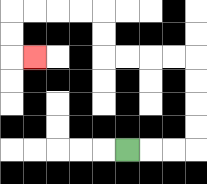{'start': '[5, 6]', 'end': '[1, 2]', 'path_directions': 'R,R,R,U,U,U,U,L,L,L,L,U,U,L,L,L,L,D,D,R', 'path_coordinates': '[[5, 6], [6, 6], [7, 6], [8, 6], [8, 5], [8, 4], [8, 3], [8, 2], [7, 2], [6, 2], [5, 2], [4, 2], [4, 1], [4, 0], [3, 0], [2, 0], [1, 0], [0, 0], [0, 1], [0, 2], [1, 2]]'}